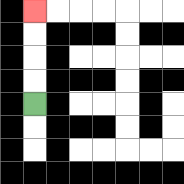{'start': '[1, 4]', 'end': '[1, 0]', 'path_directions': 'U,U,U,U', 'path_coordinates': '[[1, 4], [1, 3], [1, 2], [1, 1], [1, 0]]'}